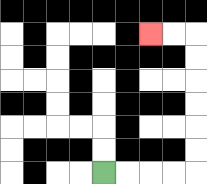{'start': '[4, 7]', 'end': '[6, 1]', 'path_directions': 'R,R,R,R,U,U,U,U,U,U,L,L', 'path_coordinates': '[[4, 7], [5, 7], [6, 7], [7, 7], [8, 7], [8, 6], [8, 5], [8, 4], [8, 3], [8, 2], [8, 1], [7, 1], [6, 1]]'}